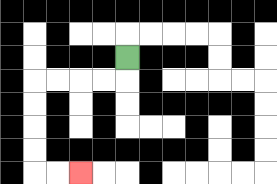{'start': '[5, 2]', 'end': '[3, 7]', 'path_directions': 'D,L,L,L,L,D,D,D,D,R,R', 'path_coordinates': '[[5, 2], [5, 3], [4, 3], [3, 3], [2, 3], [1, 3], [1, 4], [1, 5], [1, 6], [1, 7], [2, 7], [3, 7]]'}